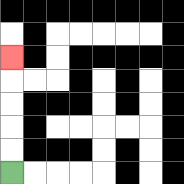{'start': '[0, 7]', 'end': '[0, 2]', 'path_directions': 'U,U,U,U,U', 'path_coordinates': '[[0, 7], [0, 6], [0, 5], [0, 4], [0, 3], [0, 2]]'}